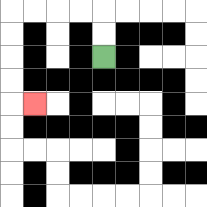{'start': '[4, 2]', 'end': '[1, 4]', 'path_directions': 'U,U,L,L,L,L,D,D,D,D,R', 'path_coordinates': '[[4, 2], [4, 1], [4, 0], [3, 0], [2, 0], [1, 0], [0, 0], [0, 1], [0, 2], [0, 3], [0, 4], [1, 4]]'}